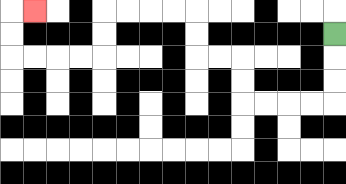{'start': '[14, 1]', 'end': '[1, 0]', 'path_directions': 'D,D,D,L,L,L,L,U,U,L,L,U,U,L,L,L,L,D,D,L,L,L,L,U,U,R', 'path_coordinates': '[[14, 1], [14, 2], [14, 3], [14, 4], [13, 4], [12, 4], [11, 4], [10, 4], [10, 3], [10, 2], [9, 2], [8, 2], [8, 1], [8, 0], [7, 0], [6, 0], [5, 0], [4, 0], [4, 1], [4, 2], [3, 2], [2, 2], [1, 2], [0, 2], [0, 1], [0, 0], [1, 0]]'}